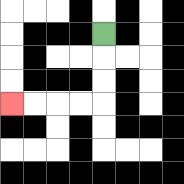{'start': '[4, 1]', 'end': '[0, 4]', 'path_directions': 'D,D,D,L,L,L,L', 'path_coordinates': '[[4, 1], [4, 2], [4, 3], [4, 4], [3, 4], [2, 4], [1, 4], [0, 4]]'}